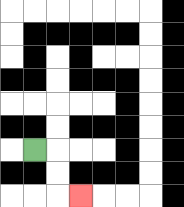{'start': '[1, 6]', 'end': '[3, 8]', 'path_directions': 'R,D,D,R', 'path_coordinates': '[[1, 6], [2, 6], [2, 7], [2, 8], [3, 8]]'}